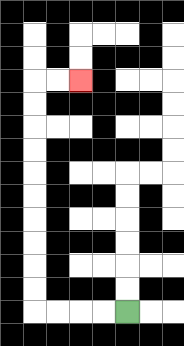{'start': '[5, 13]', 'end': '[3, 3]', 'path_directions': 'L,L,L,L,U,U,U,U,U,U,U,U,U,U,R,R', 'path_coordinates': '[[5, 13], [4, 13], [3, 13], [2, 13], [1, 13], [1, 12], [1, 11], [1, 10], [1, 9], [1, 8], [1, 7], [1, 6], [1, 5], [1, 4], [1, 3], [2, 3], [3, 3]]'}